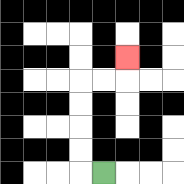{'start': '[4, 7]', 'end': '[5, 2]', 'path_directions': 'L,U,U,U,U,R,R,U', 'path_coordinates': '[[4, 7], [3, 7], [3, 6], [3, 5], [3, 4], [3, 3], [4, 3], [5, 3], [5, 2]]'}